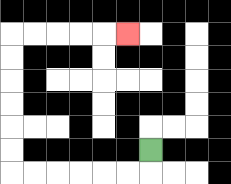{'start': '[6, 6]', 'end': '[5, 1]', 'path_directions': 'D,L,L,L,L,L,L,U,U,U,U,U,U,R,R,R,R,R', 'path_coordinates': '[[6, 6], [6, 7], [5, 7], [4, 7], [3, 7], [2, 7], [1, 7], [0, 7], [0, 6], [0, 5], [0, 4], [0, 3], [0, 2], [0, 1], [1, 1], [2, 1], [3, 1], [4, 1], [5, 1]]'}